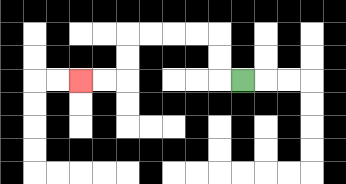{'start': '[10, 3]', 'end': '[3, 3]', 'path_directions': 'L,U,U,L,L,L,L,D,D,L,L', 'path_coordinates': '[[10, 3], [9, 3], [9, 2], [9, 1], [8, 1], [7, 1], [6, 1], [5, 1], [5, 2], [5, 3], [4, 3], [3, 3]]'}